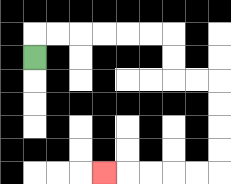{'start': '[1, 2]', 'end': '[4, 7]', 'path_directions': 'U,R,R,R,R,R,R,D,D,R,R,D,D,D,D,L,L,L,L,L', 'path_coordinates': '[[1, 2], [1, 1], [2, 1], [3, 1], [4, 1], [5, 1], [6, 1], [7, 1], [7, 2], [7, 3], [8, 3], [9, 3], [9, 4], [9, 5], [9, 6], [9, 7], [8, 7], [7, 7], [6, 7], [5, 7], [4, 7]]'}